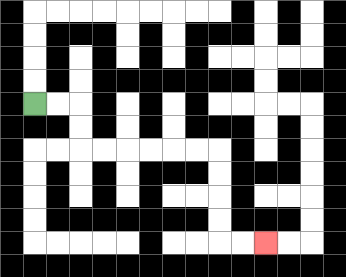{'start': '[1, 4]', 'end': '[11, 10]', 'path_directions': 'R,R,D,D,R,R,R,R,R,R,D,D,D,D,R,R', 'path_coordinates': '[[1, 4], [2, 4], [3, 4], [3, 5], [3, 6], [4, 6], [5, 6], [6, 6], [7, 6], [8, 6], [9, 6], [9, 7], [9, 8], [9, 9], [9, 10], [10, 10], [11, 10]]'}